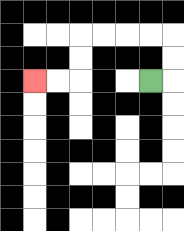{'start': '[6, 3]', 'end': '[1, 3]', 'path_directions': 'R,U,U,L,L,L,L,D,D,L,L', 'path_coordinates': '[[6, 3], [7, 3], [7, 2], [7, 1], [6, 1], [5, 1], [4, 1], [3, 1], [3, 2], [3, 3], [2, 3], [1, 3]]'}